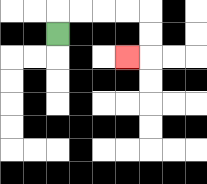{'start': '[2, 1]', 'end': '[5, 2]', 'path_directions': 'U,R,R,R,R,D,D,L', 'path_coordinates': '[[2, 1], [2, 0], [3, 0], [4, 0], [5, 0], [6, 0], [6, 1], [6, 2], [5, 2]]'}